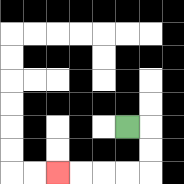{'start': '[5, 5]', 'end': '[2, 7]', 'path_directions': 'R,D,D,L,L,L,L', 'path_coordinates': '[[5, 5], [6, 5], [6, 6], [6, 7], [5, 7], [4, 7], [3, 7], [2, 7]]'}